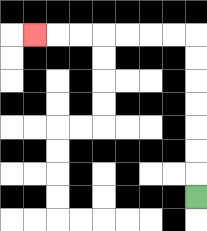{'start': '[8, 8]', 'end': '[1, 1]', 'path_directions': 'U,U,U,U,U,U,U,L,L,L,L,L,L,L', 'path_coordinates': '[[8, 8], [8, 7], [8, 6], [8, 5], [8, 4], [8, 3], [8, 2], [8, 1], [7, 1], [6, 1], [5, 1], [4, 1], [3, 1], [2, 1], [1, 1]]'}